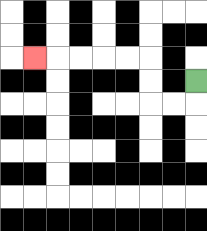{'start': '[8, 3]', 'end': '[1, 2]', 'path_directions': 'D,L,L,U,U,L,L,L,L,L', 'path_coordinates': '[[8, 3], [8, 4], [7, 4], [6, 4], [6, 3], [6, 2], [5, 2], [4, 2], [3, 2], [2, 2], [1, 2]]'}